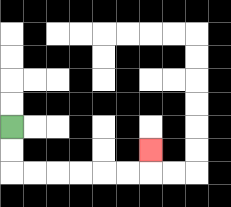{'start': '[0, 5]', 'end': '[6, 6]', 'path_directions': 'D,D,R,R,R,R,R,R,U', 'path_coordinates': '[[0, 5], [0, 6], [0, 7], [1, 7], [2, 7], [3, 7], [4, 7], [5, 7], [6, 7], [6, 6]]'}